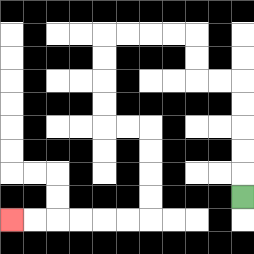{'start': '[10, 8]', 'end': '[0, 9]', 'path_directions': 'U,U,U,U,U,L,L,U,U,L,L,L,L,D,D,D,D,R,R,D,D,D,D,L,L,L,L,L,L', 'path_coordinates': '[[10, 8], [10, 7], [10, 6], [10, 5], [10, 4], [10, 3], [9, 3], [8, 3], [8, 2], [8, 1], [7, 1], [6, 1], [5, 1], [4, 1], [4, 2], [4, 3], [4, 4], [4, 5], [5, 5], [6, 5], [6, 6], [6, 7], [6, 8], [6, 9], [5, 9], [4, 9], [3, 9], [2, 9], [1, 9], [0, 9]]'}